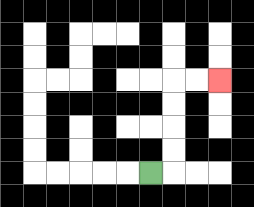{'start': '[6, 7]', 'end': '[9, 3]', 'path_directions': 'R,U,U,U,U,R,R', 'path_coordinates': '[[6, 7], [7, 7], [7, 6], [7, 5], [7, 4], [7, 3], [8, 3], [9, 3]]'}